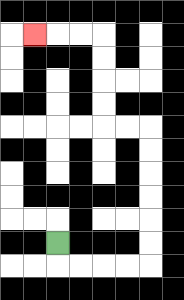{'start': '[2, 10]', 'end': '[1, 1]', 'path_directions': 'D,R,R,R,R,U,U,U,U,U,U,L,L,U,U,U,U,L,L,L', 'path_coordinates': '[[2, 10], [2, 11], [3, 11], [4, 11], [5, 11], [6, 11], [6, 10], [6, 9], [6, 8], [6, 7], [6, 6], [6, 5], [5, 5], [4, 5], [4, 4], [4, 3], [4, 2], [4, 1], [3, 1], [2, 1], [1, 1]]'}